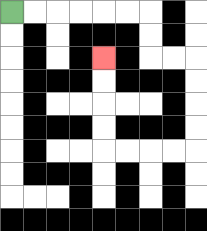{'start': '[0, 0]', 'end': '[4, 2]', 'path_directions': 'R,R,R,R,R,R,D,D,R,R,D,D,D,D,L,L,L,L,U,U,U,U', 'path_coordinates': '[[0, 0], [1, 0], [2, 0], [3, 0], [4, 0], [5, 0], [6, 0], [6, 1], [6, 2], [7, 2], [8, 2], [8, 3], [8, 4], [8, 5], [8, 6], [7, 6], [6, 6], [5, 6], [4, 6], [4, 5], [4, 4], [4, 3], [4, 2]]'}